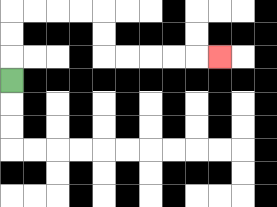{'start': '[0, 3]', 'end': '[9, 2]', 'path_directions': 'U,U,U,R,R,R,R,D,D,R,R,R,R,R', 'path_coordinates': '[[0, 3], [0, 2], [0, 1], [0, 0], [1, 0], [2, 0], [3, 0], [4, 0], [4, 1], [4, 2], [5, 2], [6, 2], [7, 2], [8, 2], [9, 2]]'}